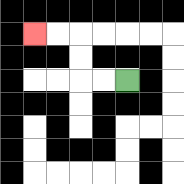{'start': '[5, 3]', 'end': '[1, 1]', 'path_directions': 'L,L,U,U,L,L', 'path_coordinates': '[[5, 3], [4, 3], [3, 3], [3, 2], [3, 1], [2, 1], [1, 1]]'}